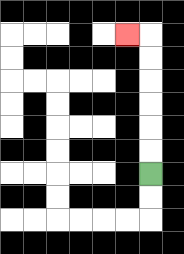{'start': '[6, 7]', 'end': '[5, 1]', 'path_directions': 'U,U,U,U,U,U,L', 'path_coordinates': '[[6, 7], [6, 6], [6, 5], [6, 4], [6, 3], [6, 2], [6, 1], [5, 1]]'}